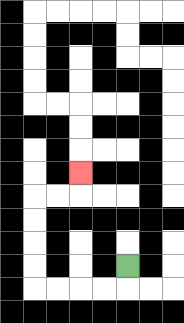{'start': '[5, 11]', 'end': '[3, 7]', 'path_directions': 'D,L,L,L,L,U,U,U,U,R,R,U', 'path_coordinates': '[[5, 11], [5, 12], [4, 12], [3, 12], [2, 12], [1, 12], [1, 11], [1, 10], [1, 9], [1, 8], [2, 8], [3, 8], [3, 7]]'}